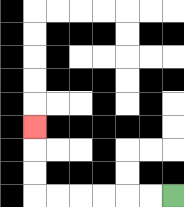{'start': '[7, 8]', 'end': '[1, 5]', 'path_directions': 'L,L,L,L,L,L,U,U,U', 'path_coordinates': '[[7, 8], [6, 8], [5, 8], [4, 8], [3, 8], [2, 8], [1, 8], [1, 7], [1, 6], [1, 5]]'}